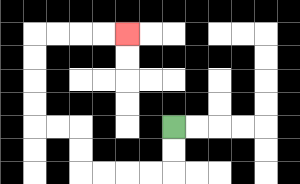{'start': '[7, 5]', 'end': '[5, 1]', 'path_directions': 'D,D,L,L,L,L,U,U,L,L,U,U,U,U,R,R,R,R', 'path_coordinates': '[[7, 5], [7, 6], [7, 7], [6, 7], [5, 7], [4, 7], [3, 7], [3, 6], [3, 5], [2, 5], [1, 5], [1, 4], [1, 3], [1, 2], [1, 1], [2, 1], [3, 1], [4, 1], [5, 1]]'}